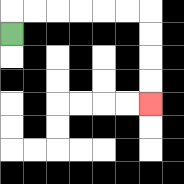{'start': '[0, 1]', 'end': '[6, 4]', 'path_directions': 'U,R,R,R,R,R,R,D,D,D,D', 'path_coordinates': '[[0, 1], [0, 0], [1, 0], [2, 0], [3, 0], [4, 0], [5, 0], [6, 0], [6, 1], [6, 2], [6, 3], [6, 4]]'}